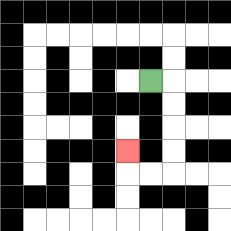{'start': '[6, 3]', 'end': '[5, 6]', 'path_directions': 'R,D,D,D,D,L,L,U', 'path_coordinates': '[[6, 3], [7, 3], [7, 4], [7, 5], [7, 6], [7, 7], [6, 7], [5, 7], [5, 6]]'}